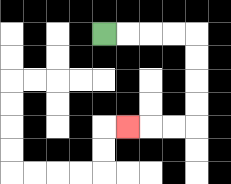{'start': '[4, 1]', 'end': '[5, 5]', 'path_directions': 'R,R,R,R,D,D,D,D,L,L,L', 'path_coordinates': '[[4, 1], [5, 1], [6, 1], [7, 1], [8, 1], [8, 2], [8, 3], [8, 4], [8, 5], [7, 5], [6, 5], [5, 5]]'}